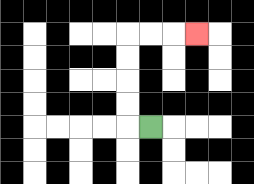{'start': '[6, 5]', 'end': '[8, 1]', 'path_directions': 'L,U,U,U,U,R,R,R', 'path_coordinates': '[[6, 5], [5, 5], [5, 4], [5, 3], [5, 2], [5, 1], [6, 1], [7, 1], [8, 1]]'}